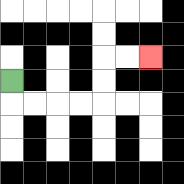{'start': '[0, 3]', 'end': '[6, 2]', 'path_directions': 'D,R,R,R,R,U,U,R,R', 'path_coordinates': '[[0, 3], [0, 4], [1, 4], [2, 4], [3, 4], [4, 4], [4, 3], [4, 2], [5, 2], [6, 2]]'}